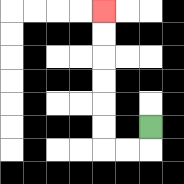{'start': '[6, 5]', 'end': '[4, 0]', 'path_directions': 'D,L,L,U,U,U,U,U,U', 'path_coordinates': '[[6, 5], [6, 6], [5, 6], [4, 6], [4, 5], [4, 4], [4, 3], [4, 2], [4, 1], [4, 0]]'}